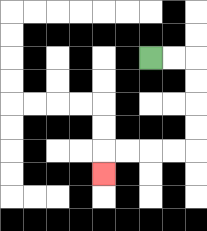{'start': '[6, 2]', 'end': '[4, 7]', 'path_directions': 'R,R,D,D,D,D,L,L,L,L,D', 'path_coordinates': '[[6, 2], [7, 2], [8, 2], [8, 3], [8, 4], [8, 5], [8, 6], [7, 6], [6, 6], [5, 6], [4, 6], [4, 7]]'}